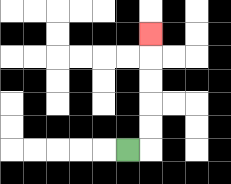{'start': '[5, 6]', 'end': '[6, 1]', 'path_directions': 'R,U,U,U,U,U', 'path_coordinates': '[[5, 6], [6, 6], [6, 5], [6, 4], [6, 3], [6, 2], [6, 1]]'}